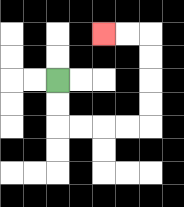{'start': '[2, 3]', 'end': '[4, 1]', 'path_directions': 'D,D,R,R,R,R,U,U,U,U,L,L', 'path_coordinates': '[[2, 3], [2, 4], [2, 5], [3, 5], [4, 5], [5, 5], [6, 5], [6, 4], [6, 3], [6, 2], [6, 1], [5, 1], [4, 1]]'}